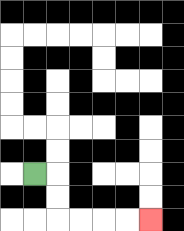{'start': '[1, 7]', 'end': '[6, 9]', 'path_directions': 'R,D,D,R,R,R,R', 'path_coordinates': '[[1, 7], [2, 7], [2, 8], [2, 9], [3, 9], [4, 9], [5, 9], [6, 9]]'}